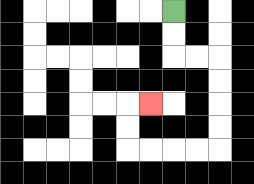{'start': '[7, 0]', 'end': '[6, 4]', 'path_directions': 'D,D,R,R,D,D,D,D,L,L,L,L,U,U,R', 'path_coordinates': '[[7, 0], [7, 1], [7, 2], [8, 2], [9, 2], [9, 3], [9, 4], [9, 5], [9, 6], [8, 6], [7, 6], [6, 6], [5, 6], [5, 5], [5, 4], [6, 4]]'}